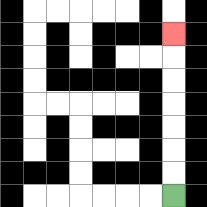{'start': '[7, 8]', 'end': '[7, 1]', 'path_directions': 'U,U,U,U,U,U,U', 'path_coordinates': '[[7, 8], [7, 7], [7, 6], [7, 5], [7, 4], [7, 3], [7, 2], [7, 1]]'}